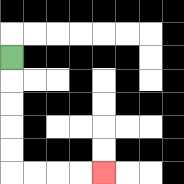{'start': '[0, 2]', 'end': '[4, 7]', 'path_directions': 'D,D,D,D,D,R,R,R,R', 'path_coordinates': '[[0, 2], [0, 3], [0, 4], [0, 5], [0, 6], [0, 7], [1, 7], [2, 7], [3, 7], [4, 7]]'}